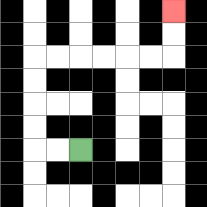{'start': '[3, 6]', 'end': '[7, 0]', 'path_directions': 'L,L,U,U,U,U,R,R,R,R,R,R,U,U', 'path_coordinates': '[[3, 6], [2, 6], [1, 6], [1, 5], [1, 4], [1, 3], [1, 2], [2, 2], [3, 2], [4, 2], [5, 2], [6, 2], [7, 2], [7, 1], [7, 0]]'}